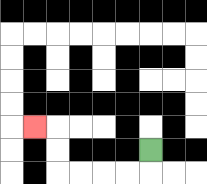{'start': '[6, 6]', 'end': '[1, 5]', 'path_directions': 'D,L,L,L,L,U,U,L', 'path_coordinates': '[[6, 6], [6, 7], [5, 7], [4, 7], [3, 7], [2, 7], [2, 6], [2, 5], [1, 5]]'}